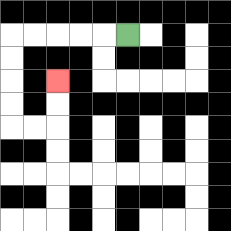{'start': '[5, 1]', 'end': '[2, 3]', 'path_directions': 'L,L,L,L,L,D,D,D,D,R,R,U,U', 'path_coordinates': '[[5, 1], [4, 1], [3, 1], [2, 1], [1, 1], [0, 1], [0, 2], [0, 3], [0, 4], [0, 5], [1, 5], [2, 5], [2, 4], [2, 3]]'}